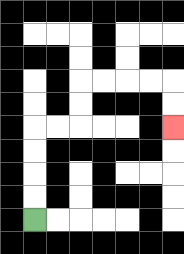{'start': '[1, 9]', 'end': '[7, 5]', 'path_directions': 'U,U,U,U,R,R,U,U,R,R,R,R,D,D', 'path_coordinates': '[[1, 9], [1, 8], [1, 7], [1, 6], [1, 5], [2, 5], [3, 5], [3, 4], [3, 3], [4, 3], [5, 3], [6, 3], [7, 3], [7, 4], [7, 5]]'}